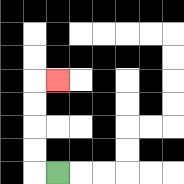{'start': '[2, 7]', 'end': '[2, 3]', 'path_directions': 'L,U,U,U,U,R', 'path_coordinates': '[[2, 7], [1, 7], [1, 6], [1, 5], [1, 4], [1, 3], [2, 3]]'}